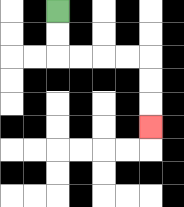{'start': '[2, 0]', 'end': '[6, 5]', 'path_directions': 'D,D,R,R,R,R,D,D,D', 'path_coordinates': '[[2, 0], [2, 1], [2, 2], [3, 2], [4, 2], [5, 2], [6, 2], [6, 3], [6, 4], [6, 5]]'}